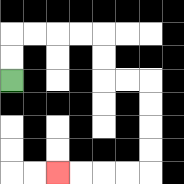{'start': '[0, 3]', 'end': '[2, 7]', 'path_directions': 'U,U,R,R,R,R,D,D,R,R,D,D,D,D,L,L,L,L', 'path_coordinates': '[[0, 3], [0, 2], [0, 1], [1, 1], [2, 1], [3, 1], [4, 1], [4, 2], [4, 3], [5, 3], [6, 3], [6, 4], [6, 5], [6, 6], [6, 7], [5, 7], [4, 7], [3, 7], [2, 7]]'}